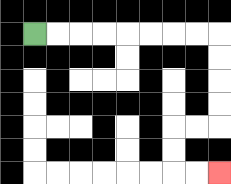{'start': '[1, 1]', 'end': '[9, 7]', 'path_directions': 'R,R,R,R,R,R,R,R,D,D,D,D,L,L,D,D,R,R', 'path_coordinates': '[[1, 1], [2, 1], [3, 1], [4, 1], [5, 1], [6, 1], [7, 1], [8, 1], [9, 1], [9, 2], [9, 3], [9, 4], [9, 5], [8, 5], [7, 5], [7, 6], [7, 7], [8, 7], [9, 7]]'}